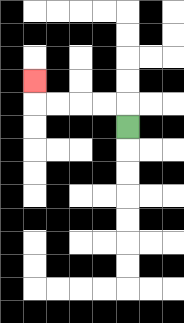{'start': '[5, 5]', 'end': '[1, 3]', 'path_directions': 'U,L,L,L,L,U', 'path_coordinates': '[[5, 5], [5, 4], [4, 4], [3, 4], [2, 4], [1, 4], [1, 3]]'}